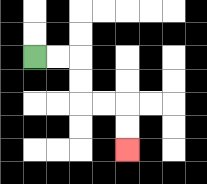{'start': '[1, 2]', 'end': '[5, 6]', 'path_directions': 'R,R,D,D,R,R,D,D', 'path_coordinates': '[[1, 2], [2, 2], [3, 2], [3, 3], [3, 4], [4, 4], [5, 4], [5, 5], [5, 6]]'}